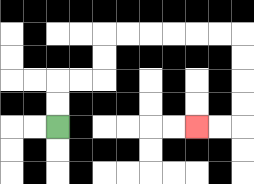{'start': '[2, 5]', 'end': '[8, 5]', 'path_directions': 'U,U,R,R,U,U,R,R,R,R,R,R,D,D,D,D,L,L', 'path_coordinates': '[[2, 5], [2, 4], [2, 3], [3, 3], [4, 3], [4, 2], [4, 1], [5, 1], [6, 1], [7, 1], [8, 1], [9, 1], [10, 1], [10, 2], [10, 3], [10, 4], [10, 5], [9, 5], [8, 5]]'}